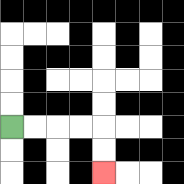{'start': '[0, 5]', 'end': '[4, 7]', 'path_directions': 'R,R,R,R,D,D', 'path_coordinates': '[[0, 5], [1, 5], [2, 5], [3, 5], [4, 5], [4, 6], [4, 7]]'}